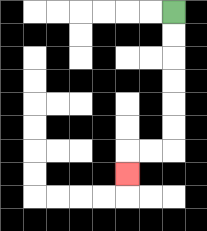{'start': '[7, 0]', 'end': '[5, 7]', 'path_directions': 'D,D,D,D,D,D,L,L,D', 'path_coordinates': '[[7, 0], [7, 1], [7, 2], [7, 3], [7, 4], [7, 5], [7, 6], [6, 6], [5, 6], [5, 7]]'}